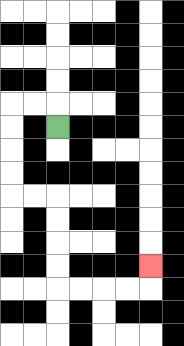{'start': '[2, 5]', 'end': '[6, 11]', 'path_directions': 'U,L,L,D,D,D,D,R,R,D,D,D,D,R,R,R,R,U', 'path_coordinates': '[[2, 5], [2, 4], [1, 4], [0, 4], [0, 5], [0, 6], [0, 7], [0, 8], [1, 8], [2, 8], [2, 9], [2, 10], [2, 11], [2, 12], [3, 12], [4, 12], [5, 12], [6, 12], [6, 11]]'}